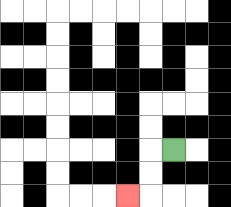{'start': '[7, 6]', 'end': '[5, 8]', 'path_directions': 'L,D,D,L', 'path_coordinates': '[[7, 6], [6, 6], [6, 7], [6, 8], [5, 8]]'}